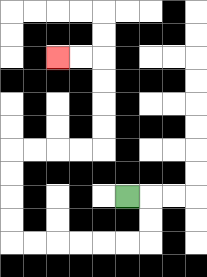{'start': '[5, 8]', 'end': '[2, 2]', 'path_directions': 'R,D,D,L,L,L,L,L,L,U,U,U,U,R,R,R,R,U,U,U,U,L,L', 'path_coordinates': '[[5, 8], [6, 8], [6, 9], [6, 10], [5, 10], [4, 10], [3, 10], [2, 10], [1, 10], [0, 10], [0, 9], [0, 8], [0, 7], [0, 6], [1, 6], [2, 6], [3, 6], [4, 6], [4, 5], [4, 4], [4, 3], [4, 2], [3, 2], [2, 2]]'}